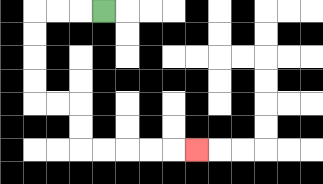{'start': '[4, 0]', 'end': '[8, 6]', 'path_directions': 'L,L,L,D,D,D,D,R,R,D,D,R,R,R,R,R', 'path_coordinates': '[[4, 0], [3, 0], [2, 0], [1, 0], [1, 1], [1, 2], [1, 3], [1, 4], [2, 4], [3, 4], [3, 5], [3, 6], [4, 6], [5, 6], [6, 6], [7, 6], [8, 6]]'}